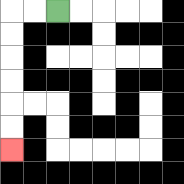{'start': '[2, 0]', 'end': '[0, 6]', 'path_directions': 'L,L,D,D,D,D,D,D', 'path_coordinates': '[[2, 0], [1, 0], [0, 0], [0, 1], [0, 2], [0, 3], [0, 4], [0, 5], [0, 6]]'}